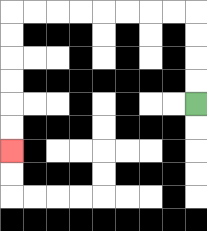{'start': '[8, 4]', 'end': '[0, 6]', 'path_directions': 'U,U,U,U,L,L,L,L,L,L,L,L,D,D,D,D,D,D', 'path_coordinates': '[[8, 4], [8, 3], [8, 2], [8, 1], [8, 0], [7, 0], [6, 0], [5, 0], [4, 0], [3, 0], [2, 0], [1, 0], [0, 0], [0, 1], [0, 2], [0, 3], [0, 4], [0, 5], [0, 6]]'}